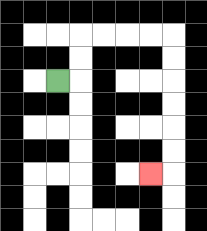{'start': '[2, 3]', 'end': '[6, 7]', 'path_directions': 'R,U,U,R,R,R,R,D,D,D,D,D,D,L', 'path_coordinates': '[[2, 3], [3, 3], [3, 2], [3, 1], [4, 1], [5, 1], [6, 1], [7, 1], [7, 2], [7, 3], [7, 4], [7, 5], [7, 6], [7, 7], [6, 7]]'}